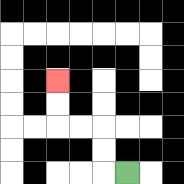{'start': '[5, 7]', 'end': '[2, 3]', 'path_directions': 'L,U,U,L,L,U,U', 'path_coordinates': '[[5, 7], [4, 7], [4, 6], [4, 5], [3, 5], [2, 5], [2, 4], [2, 3]]'}